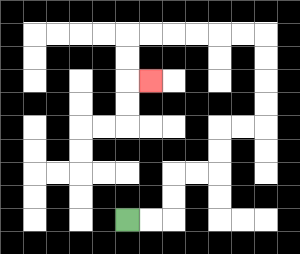{'start': '[5, 9]', 'end': '[6, 3]', 'path_directions': 'R,R,U,U,R,R,U,U,R,R,U,U,U,U,L,L,L,L,L,L,D,D,R', 'path_coordinates': '[[5, 9], [6, 9], [7, 9], [7, 8], [7, 7], [8, 7], [9, 7], [9, 6], [9, 5], [10, 5], [11, 5], [11, 4], [11, 3], [11, 2], [11, 1], [10, 1], [9, 1], [8, 1], [7, 1], [6, 1], [5, 1], [5, 2], [5, 3], [6, 3]]'}